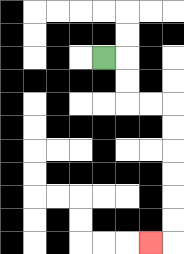{'start': '[4, 2]', 'end': '[6, 10]', 'path_directions': 'R,D,D,R,R,D,D,D,D,D,D,L', 'path_coordinates': '[[4, 2], [5, 2], [5, 3], [5, 4], [6, 4], [7, 4], [7, 5], [7, 6], [7, 7], [7, 8], [7, 9], [7, 10], [6, 10]]'}